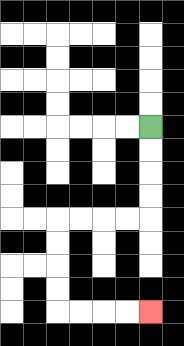{'start': '[6, 5]', 'end': '[6, 13]', 'path_directions': 'D,D,D,D,L,L,L,L,D,D,D,D,R,R,R,R', 'path_coordinates': '[[6, 5], [6, 6], [6, 7], [6, 8], [6, 9], [5, 9], [4, 9], [3, 9], [2, 9], [2, 10], [2, 11], [2, 12], [2, 13], [3, 13], [4, 13], [5, 13], [6, 13]]'}